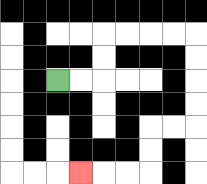{'start': '[2, 3]', 'end': '[3, 7]', 'path_directions': 'R,R,U,U,R,R,R,R,D,D,D,D,L,L,D,D,L,L,L', 'path_coordinates': '[[2, 3], [3, 3], [4, 3], [4, 2], [4, 1], [5, 1], [6, 1], [7, 1], [8, 1], [8, 2], [8, 3], [8, 4], [8, 5], [7, 5], [6, 5], [6, 6], [6, 7], [5, 7], [4, 7], [3, 7]]'}